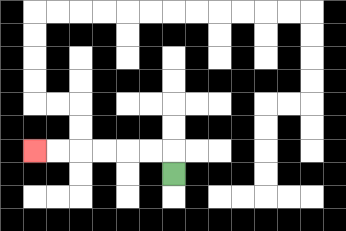{'start': '[7, 7]', 'end': '[1, 6]', 'path_directions': 'U,L,L,L,L,L,L', 'path_coordinates': '[[7, 7], [7, 6], [6, 6], [5, 6], [4, 6], [3, 6], [2, 6], [1, 6]]'}